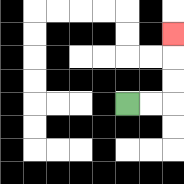{'start': '[5, 4]', 'end': '[7, 1]', 'path_directions': 'R,R,U,U,U', 'path_coordinates': '[[5, 4], [6, 4], [7, 4], [7, 3], [7, 2], [7, 1]]'}